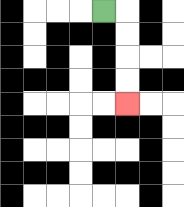{'start': '[4, 0]', 'end': '[5, 4]', 'path_directions': 'R,D,D,D,D', 'path_coordinates': '[[4, 0], [5, 0], [5, 1], [5, 2], [5, 3], [5, 4]]'}